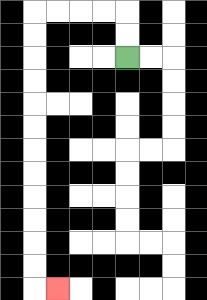{'start': '[5, 2]', 'end': '[2, 12]', 'path_directions': 'U,U,L,L,L,L,D,D,D,D,D,D,D,D,D,D,D,D,R', 'path_coordinates': '[[5, 2], [5, 1], [5, 0], [4, 0], [3, 0], [2, 0], [1, 0], [1, 1], [1, 2], [1, 3], [1, 4], [1, 5], [1, 6], [1, 7], [1, 8], [1, 9], [1, 10], [1, 11], [1, 12], [2, 12]]'}